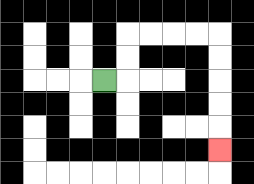{'start': '[4, 3]', 'end': '[9, 6]', 'path_directions': 'R,U,U,R,R,R,R,D,D,D,D,D', 'path_coordinates': '[[4, 3], [5, 3], [5, 2], [5, 1], [6, 1], [7, 1], [8, 1], [9, 1], [9, 2], [9, 3], [9, 4], [9, 5], [9, 6]]'}